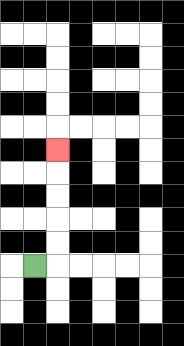{'start': '[1, 11]', 'end': '[2, 6]', 'path_directions': 'R,U,U,U,U,U', 'path_coordinates': '[[1, 11], [2, 11], [2, 10], [2, 9], [2, 8], [2, 7], [2, 6]]'}